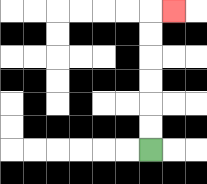{'start': '[6, 6]', 'end': '[7, 0]', 'path_directions': 'U,U,U,U,U,U,R', 'path_coordinates': '[[6, 6], [6, 5], [6, 4], [6, 3], [6, 2], [6, 1], [6, 0], [7, 0]]'}